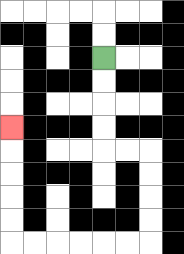{'start': '[4, 2]', 'end': '[0, 5]', 'path_directions': 'D,D,D,D,R,R,D,D,D,D,L,L,L,L,L,L,U,U,U,U,U', 'path_coordinates': '[[4, 2], [4, 3], [4, 4], [4, 5], [4, 6], [5, 6], [6, 6], [6, 7], [6, 8], [6, 9], [6, 10], [5, 10], [4, 10], [3, 10], [2, 10], [1, 10], [0, 10], [0, 9], [0, 8], [0, 7], [0, 6], [0, 5]]'}